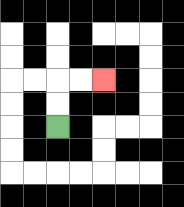{'start': '[2, 5]', 'end': '[4, 3]', 'path_directions': 'U,U,R,R', 'path_coordinates': '[[2, 5], [2, 4], [2, 3], [3, 3], [4, 3]]'}